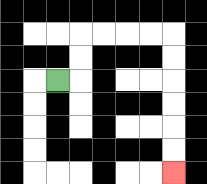{'start': '[2, 3]', 'end': '[7, 7]', 'path_directions': 'R,U,U,R,R,R,R,D,D,D,D,D,D', 'path_coordinates': '[[2, 3], [3, 3], [3, 2], [3, 1], [4, 1], [5, 1], [6, 1], [7, 1], [7, 2], [7, 3], [7, 4], [7, 5], [7, 6], [7, 7]]'}